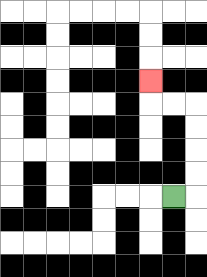{'start': '[7, 8]', 'end': '[6, 3]', 'path_directions': 'R,U,U,U,U,L,L,U', 'path_coordinates': '[[7, 8], [8, 8], [8, 7], [8, 6], [8, 5], [8, 4], [7, 4], [6, 4], [6, 3]]'}